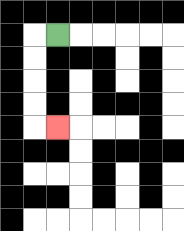{'start': '[2, 1]', 'end': '[2, 5]', 'path_directions': 'L,D,D,D,D,R', 'path_coordinates': '[[2, 1], [1, 1], [1, 2], [1, 3], [1, 4], [1, 5], [2, 5]]'}